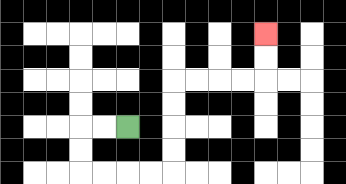{'start': '[5, 5]', 'end': '[11, 1]', 'path_directions': 'L,L,D,D,R,R,R,R,U,U,U,U,R,R,R,R,U,U', 'path_coordinates': '[[5, 5], [4, 5], [3, 5], [3, 6], [3, 7], [4, 7], [5, 7], [6, 7], [7, 7], [7, 6], [7, 5], [7, 4], [7, 3], [8, 3], [9, 3], [10, 3], [11, 3], [11, 2], [11, 1]]'}